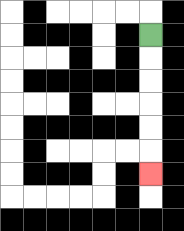{'start': '[6, 1]', 'end': '[6, 7]', 'path_directions': 'D,D,D,D,D,D', 'path_coordinates': '[[6, 1], [6, 2], [6, 3], [6, 4], [6, 5], [6, 6], [6, 7]]'}